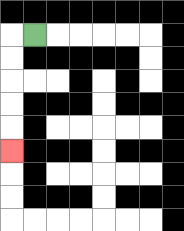{'start': '[1, 1]', 'end': '[0, 6]', 'path_directions': 'L,D,D,D,D,D', 'path_coordinates': '[[1, 1], [0, 1], [0, 2], [0, 3], [0, 4], [0, 5], [0, 6]]'}